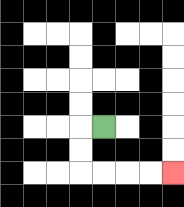{'start': '[4, 5]', 'end': '[7, 7]', 'path_directions': 'L,D,D,R,R,R,R', 'path_coordinates': '[[4, 5], [3, 5], [3, 6], [3, 7], [4, 7], [5, 7], [6, 7], [7, 7]]'}